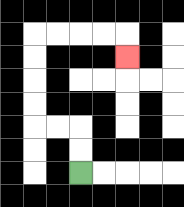{'start': '[3, 7]', 'end': '[5, 2]', 'path_directions': 'U,U,L,L,U,U,U,U,R,R,R,R,D', 'path_coordinates': '[[3, 7], [3, 6], [3, 5], [2, 5], [1, 5], [1, 4], [1, 3], [1, 2], [1, 1], [2, 1], [3, 1], [4, 1], [5, 1], [5, 2]]'}